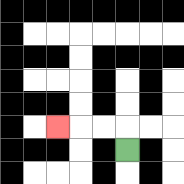{'start': '[5, 6]', 'end': '[2, 5]', 'path_directions': 'U,L,L,L', 'path_coordinates': '[[5, 6], [5, 5], [4, 5], [3, 5], [2, 5]]'}